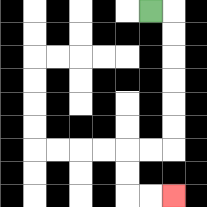{'start': '[6, 0]', 'end': '[7, 8]', 'path_directions': 'R,D,D,D,D,D,D,L,L,D,D,R,R', 'path_coordinates': '[[6, 0], [7, 0], [7, 1], [7, 2], [7, 3], [7, 4], [7, 5], [7, 6], [6, 6], [5, 6], [5, 7], [5, 8], [6, 8], [7, 8]]'}